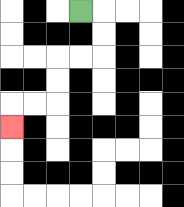{'start': '[3, 0]', 'end': '[0, 5]', 'path_directions': 'R,D,D,L,L,D,D,L,L,D', 'path_coordinates': '[[3, 0], [4, 0], [4, 1], [4, 2], [3, 2], [2, 2], [2, 3], [2, 4], [1, 4], [0, 4], [0, 5]]'}